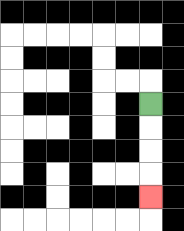{'start': '[6, 4]', 'end': '[6, 8]', 'path_directions': 'D,D,D,D', 'path_coordinates': '[[6, 4], [6, 5], [6, 6], [6, 7], [6, 8]]'}